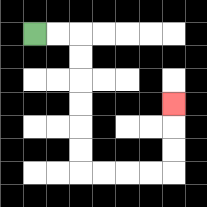{'start': '[1, 1]', 'end': '[7, 4]', 'path_directions': 'R,R,D,D,D,D,D,D,R,R,R,R,U,U,U', 'path_coordinates': '[[1, 1], [2, 1], [3, 1], [3, 2], [3, 3], [3, 4], [3, 5], [3, 6], [3, 7], [4, 7], [5, 7], [6, 7], [7, 7], [7, 6], [7, 5], [7, 4]]'}